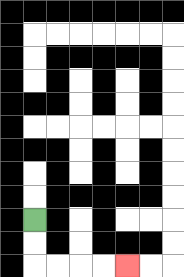{'start': '[1, 9]', 'end': '[5, 11]', 'path_directions': 'D,D,R,R,R,R', 'path_coordinates': '[[1, 9], [1, 10], [1, 11], [2, 11], [3, 11], [4, 11], [5, 11]]'}